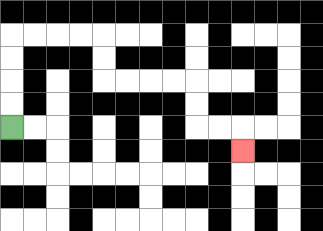{'start': '[0, 5]', 'end': '[10, 6]', 'path_directions': 'U,U,U,U,R,R,R,R,D,D,R,R,R,R,D,D,R,R,D', 'path_coordinates': '[[0, 5], [0, 4], [0, 3], [0, 2], [0, 1], [1, 1], [2, 1], [3, 1], [4, 1], [4, 2], [4, 3], [5, 3], [6, 3], [7, 3], [8, 3], [8, 4], [8, 5], [9, 5], [10, 5], [10, 6]]'}